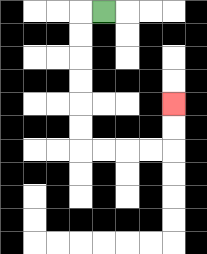{'start': '[4, 0]', 'end': '[7, 4]', 'path_directions': 'L,D,D,D,D,D,D,R,R,R,R,U,U', 'path_coordinates': '[[4, 0], [3, 0], [3, 1], [3, 2], [3, 3], [3, 4], [3, 5], [3, 6], [4, 6], [5, 6], [6, 6], [7, 6], [7, 5], [7, 4]]'}